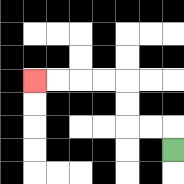{'start': '[7, 6]', 'end': '[1, 3]', 'path_directions': 'U,L,L,U,U,L,L,L,L', 'path_coordinates': '[[7, 6], [7, 5], [6, 5], [5, 5], [5, 4], [5, 3], [4, 3], [3, 3], [2, 3], [1, 3]]'}